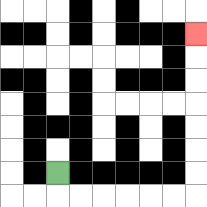{'start': '[2, 7]', 'end': '[8, 1]', 'path_directions': 'D,R,R,R,R,R,R,U,U,U,U,U,U,U', 'path_coordinates': '[[2, 7], [2, 8], [3, 8], [4, 8], [5, 8], [6, 8], [7, 8], [8, 8], [8, 7], [8, 6], [8, 5], [8, 4], [8, 3], [8, 2], [8, 1]]'}